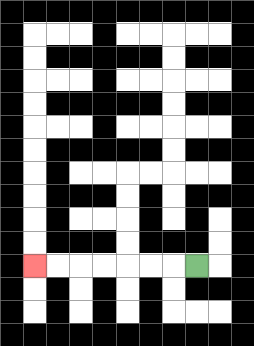{'start': '[8, 11]', 'end': '[1, 11]', 'path_directions': 'L,L,L,L,L,L,L', 'path_coordinates': '[[8, 11], [7, 11], [6, 11], [5, 11], [4, 11], [3, 11], [2, 11], [1, 11]]'}